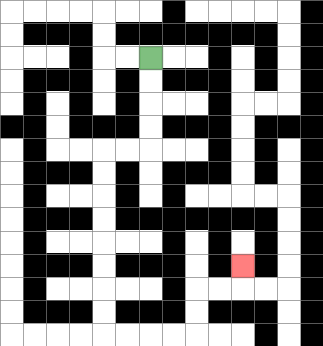{'start': '[6, 2]', 'end': '[10, 11]', 'path_directions': 'D,D,D,D,L,L,D,D,D,D,D,D,D,D,R,R,R,R,U,U,R,R,U', 'path_coordinates': '[[6, 2], [6, 3], [6, 4], [6, 5], [6, 6], [5, 6], [4, 6], [4, 7], [4, 8], [4, 9], [4, 10], [4, 11], [4, 12], [4, 13], [4, 14], [5, 14], [6, 14], [7, 14], [8, 14], [8, 13], [8, 12], [9, 12], [10, 12], [10, 11]]'}